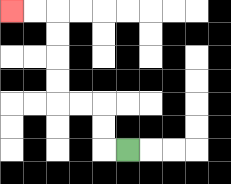{'start': '[5, 6]', 'end': '[0, 0]', 'path_directions': 'L,U,U,L,L,U,U,U,U,L,L', 'path_coordinates': '[[5, 6], [4, 6], [4, 5], [4, 4], [3, 4], [2, 4], [2, 3], [2, 2], [2, 1], [2, 0], [1, 0], [0, 0]]'}